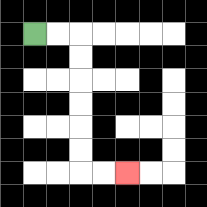{'start': '[1, 1]', 'end': '[5, 7]', 'path_directions': 'R,R,D,D,D,D,D,D,R,R', 'path_coordinates': '[[1, 1], [2, 1], [3, 1], [3, 2], [3, 3], [3, 4], [3, 5], [3, 6], [3, 7], [4, 7], [5, 7]]'}